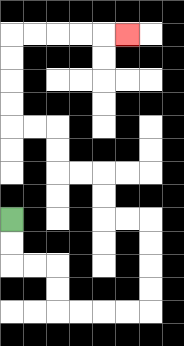{'start': '[0, 9]', 'end': '[5, 1]', 'path_directions': 'D,D,R,R,D,D,R,R,R,R,U,U,U,U,L,L,U,U,L,L,U,U,L,L,U,U,U,U,R,R,R,R,R', 'path_coordinates': '[[0, 9], [0, 10], [0, 11], [1, 11], [2, 11], [2, 12], [2, 13], [3, 13], [4, 13], [5, 13], [6, 13], [6, 12], [6, 11], [6, 10], [6, 9], [5, 9], [4, 9], [4, 8], [4, 7], [3, 7], [2, 7], [2, 6], [2, 5], [1, 5], [0, 5], [0, 4], [0, 3], [0, 2], [0, 1], [1, 1], [2, 1], [3, 1], [4, 1], [5, 1]]'}